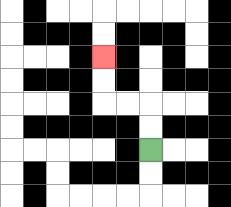{'start': '[6, 6]', 'end': '[4, 2]', 'path_directions': 'U,U,L,L,U,U', 'path_coordinates': '[[6, 6], [6, 5], [6, 4], [5, 4], [4, 4], [4, 3], [4, 2]]'}